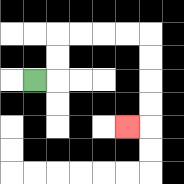{'start': '[1, 3]', 'end': '[5, 5]', 'path_directions': 'R,U,U,R,R,R,R,D,D,D,D,L', 'path_coordinates': '[[1, 3], [2, 3], [2, 2], [2, 1], [3, 1], [4, 1], [5, 1], [6, 1], [6, 2], [6, 3], [6, 4], [6, 5], [5, 5]]'}